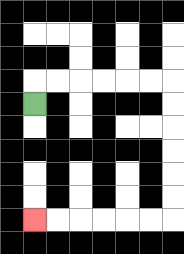{'start': '[1, 4]', 'end': '[1, 9]', 'path_directions': 'U,R,R,R,R,R,R,D,D,D,D,D,D,L,L,L,L,L,L', 'path_coordinates': '[[1, 4], [1, 3], [2, 3], [3, 3], [4, 3], [5, 3], [6, 3], [7, 3], [7, 4], [7, 5], [7, 6], [7, 7], [7, 8], [7, 9], [6, 9], [5, 9], [4, 9], [3, 9], [2, 9], [1, 9]]'}